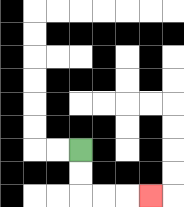{'start': '[3, 6]', 'end': '[6, 8]', 'path_directions': 'D,D,R,R,R', 'path_coordinates': '[[3, 6], [3, 7], [3, 8], [4, 8], [5, 8], [6, 8]]'}